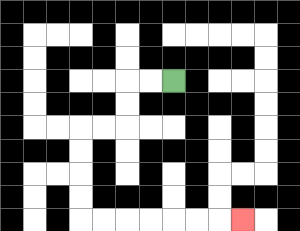{'start': '[7, 3]', 'end': '[10, 9]', 'path_directions': 'L,L,D,D,L,L,D,D,D,D,R,R,R,R,R,R,R', 'path_coordinates': '[[7, 3], [6, 3], [5, 3], [5, 4], [5, 5], [4, 5], [3, 5], [3, 6], [3, 7], [3, 8], [3, 9], [4, 9], [5, 9], [6, 9], [7, 9], [8, 9], [9, 9], [10, 9]]'}